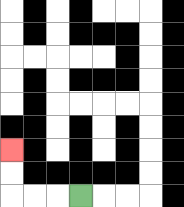{'start': '[3, 8]', 'end': '[0, 6]', 'path_directions': 'L,L,L,U,U', 'path_coordinates': '[[3, 8], [2, 8], [1, 8], [0, 8], [0, 7], [0, 6]]'}